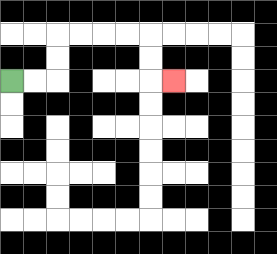{'start': '[0, 3]', 'end': '[7, 3]', 'path_directions': 'R,R,U,U,R,R,R,R,D,D,R', 'path_coordinates': '[[0, 3], [1, 3], [2, 3], [2, 2], [2, 1], [3, 1], [4, 1], [5, 1], [6, 1], [6, 2], [6, 3], [7, 3]]'}